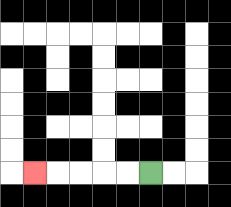{'start': '[6, 7]', 'end': '[1, 7]', 'path_directions': 'L,L,L,L,L', 'path_coordinates': '[[6, 7], [5, 7], [4, 7], [3, 7], [2, 7], [1, 7]]'}